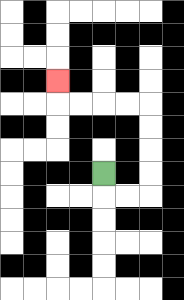{'start': '[4, 7]', 'end': '[2, 3]', 'path_directions': 'D,R,R,U,U,U,U,L,L,L,L,U', 'path_coordinates': '[[4, 7], [4, 8], [5, 8], [6, 8], [6, 7], [6, 6], [6, 5], [6, 4], [5, 4], [4, 4], [3, 4], [2, 4], [2, 3]]'}